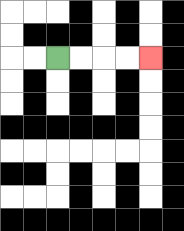{'start': '[2, 2]', 'end': '[6, 2]', 'path_directions': 'R,R,R,R', 'path_coordinates': '[[2, 2], [3, 2], [4, 2], [5, 2], [6, 2]]'}